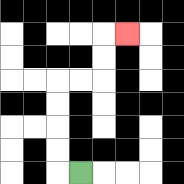{'start': '[3, 7]', 'end': '[5, 1]', 'path_directions': 'L,U,U,U,U,R,R,U,U,R', 'path_coordinates': '[[3, 7], [2, 7], [2, 6], [2, 5], [2, 4], [2, 3], [3, 3], [4, 3], [4, 2], [4, 1], [5, 1]]'}